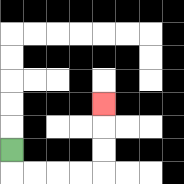{'start': '[0, 6]', 'end': '[4, 4]', 'path_directions': 'D,R,R,R,R,U,U,U', 'path_coordinates': '[[0, 6], [0, 7], [1, 7], [2, 7], [3, 7], [4, 7], [4, 6], [4, 5], [4, 4]]'}